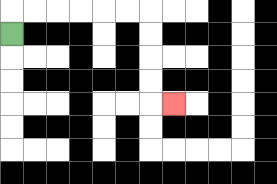{'start': '[0, 1]', 'end': '[7, 4]', 'path_directions': 'U,R,R,R,R,R,R,D,D,D,D,R', 'path_coordinates': '[[0, 1], [0, 0], [1, 0], [2, 0], [3, 0], [4, 0], [5, 0], [6, 0], [6, 1], [6, 2], [6, 3], [6, 4], [7, 4]]'}